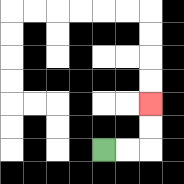{'start': '[4, 6]', 'end': '[6, 4]', 'path_directions': 'R,R,U,U', 'path_coordinates': '[[4, 6], [5, 6], [6, 6], [6, 5], [6, 4]]'}